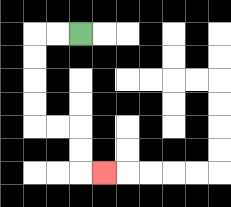{'start': '[3, 1]', 'end': '[4, 7]', 'path_directions': 'L,L,D,D,D,D,R,R,D,D,R', 'path_coordinates': '[[3, 1], [2, 1], [1, 1], [1, 2], [1, 3], [1, 4], [1, 5], [2, 5], [3, 5], [3, 6], [3, 7], [4, 7]]'}